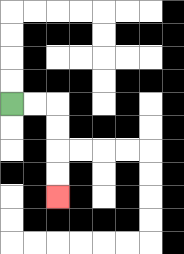{'start': '[0, 4]', 'end': '[2, 8]', 'path_directions': 'R,R,D,D,D,D', 'path_coordinates': '[[0, 4], [1, 4], [2, 4], [2, 5], [2, 6], [2, 7], [2, 8]]'}